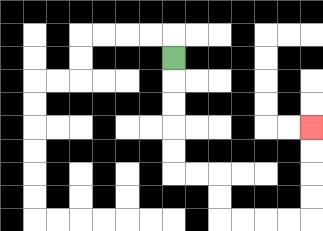{'start': '[7, 2]', 'end': '[13, 5]', 'path_directions': 'D,D,D,D,D,R,R,D,D,R,R,R,R,U,U,U,U', 'path_coordinates': '[[7, 2], [7, 3], [7, 4], [7, 5], [7, 6], [7, 7], [8, 7], [9, 7], [9, 8], [9, 9], [10, 9], [11, 9], [12, 9], [13, 9], [13, 8], [13, 7], [13, 6], [13, 5]]'}